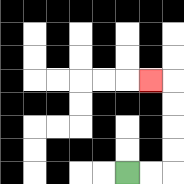{'start': '[5, 7]', 'end': '[6, 3]', 'path_directions': 'R,R,U,U,U,U,L', 'path_coordinates': '[[5, 7], [6, 7], [7, 7], [7, 6], [7, 5], [7, 4], [7, 3], [6, 3]]'}